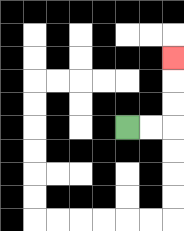{'start': '[5, 5]', 'end': '[7, 2]', 'path_directions': 'R,R,U,U,U', 'path_coordinates': '[[5, 5], [6, 5], [7, 5], [7, 4], [7, 3], [7, 2]]'}